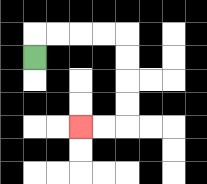{'start': '[1, 2]', 'end': '[3, 5]', 'path_directions': 'U,R,R,R,R,D,D,D,D,L,L', 'path_coordinates': '[[1, 2], [1, 1], [2, 1], [3, 1], [4, 1], [5, 1], [5, 2], [5, 3], [5, 4], [5, 5], [4, 5], [3, 5]]'}